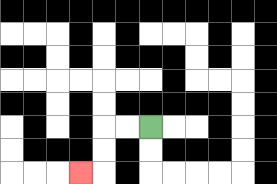{'start': '[6, 5]', 'end': '[3, 7]', 'path_directions': 'L,L,D,D,L', 'path_coordinates': '[[6, 5], [5, 5], [4, 5], [4, 6], [4, 7], [3, 7]]'}